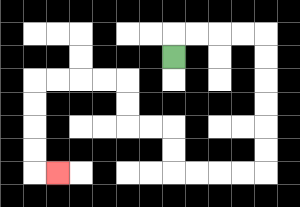{'start': '[7, 2]', 'end': '[2, 7]', 'path_directions': 'U,R,R,R,R,D,D,D,D,D,D,L,L,L,L,U,U,L,L,U,U,L,L,L,L,D,D,D,D,R', 'path_coordinates': '[[7, 2], [7, 1], [8, 1], [9, 1], [10, 1], [11, 1], [11, 2], [11, 3], [11, 4], [11, 5], [11, 6], [11, 7], [10, 7], [9, 7], [8, 7], [7, 7], [7, 6], [7, 5], [6, 5], [5, 5], [5, 4], [5, 3], [4, 3], [3, 3], [2, 3], [1, 3], [1, 4], [1, 5], [1, 6], [1, 7], [2, 7]]'}